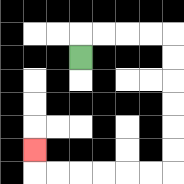{'start': '[3, 2]', 'end': '[1, 6]', 'path_directions': 'U,R,R,R,R,D,D,D,D,D,D,L,L,L,L,L,L,U', 'path_coordinates': '[[3, 2], [3, 1], [4, 1], [5, 1], [6, 1], [7, 1], [7, 2], [7, 3], [7, 4], [7, 5], [7, 6], [7, 7], [6, 7], [5, 7], [4, 7], [3, 7], [2, 7], [1, 7], [1, 6]]'}